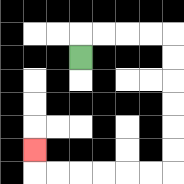{'start': '[3, 2]', 'end': '[1, 6]', 'path_directions': 'U,R,R,R,R,D,D,D,D,D,D,L,L,L,L,L,L,U', 'path_coordinates': '[[3, 2], [3, 1], [4, 1], [5, 1], [6, 1], [7, 1], [7, 2], [7, 3], [7, 4], [7, 5], [7, 6], [7, 7], [6, 7], [5, 7], [4, 7], [3, 7], [2, 7], [1, 7], [1, 6]]'}